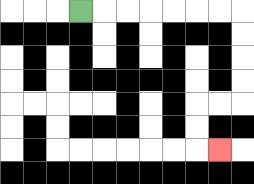{'start': '[3, 0]', 'end': '[9, 6]', 'path_directions': 'R,R,R,R,R,R,R,D,D,D,D,L,L,D,D,R', 'path_coordinates': '[[3, 0], [4, 0], [5, 0], [6, 0], [7, 0], [8, 0], [9, 0], [10, 0], [10, 1], [10, 2], [10, 3], [10, 4], [9, 4], [8, 4], [8, 5], [8, 6], [9, 6]]'}